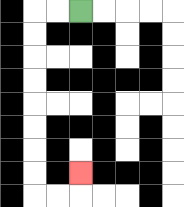{'start': '[3, 0]', 'end': '[3, 7]', 'path_directions': 'L,L,D,D,D,D,D,D,D,D,R,R,U', 'path_coordinates': '[[3, 0], [2, 0], [1, 0], [1, 1], [1, 2], [1, 3], [1, 4], [1, 5], [1, 6], [1, 7], [1, 8], [2, 8], [3, 8], [3, 7]]'}